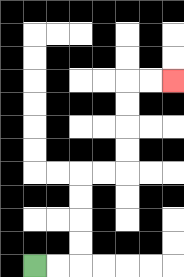{'start': '[1, 11]', 'end': '[7, 3]', 'path_directions': 'R,R,U,U,U,U,R,R,U,U,U,U,R,R', 'path_coordinates': '[[1, 11], [2, 11], [3, 11], [3, 10], [3, 9], [3, 8], [3, 7], [4, 7], [5, 7], [5, 6], [5, 5], [5, 4], [5, 3], [6, 3], [7, 3]]'}